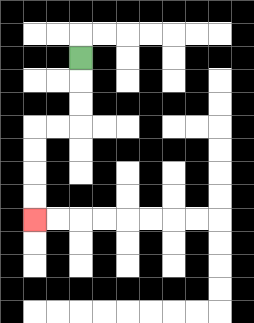{'start': '[3, 2]', 'end': '[1, 9]', 'path_directions': 'D,D,D,L,L,D,D,D,D', 'path_coordinates': '[[3, 2], [3, 3], [3, 4], [3, 5], [2, 5], [1, 5], [1, 6], [1, 7], [1, 8], [1, 9]]'}